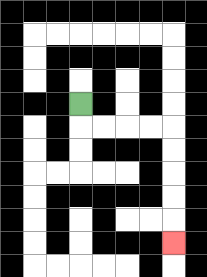{'start': '[3, 4]', 'end': '[7, 10]', 'path_directions': 'D,R,R,R,R,D,D,D,D,D', 'path_coordinates': '[[3, 4], [3, 5], [4, 5], [5, 5], [6, 5], [7, 5], [7, 6], [7, 7], [7, 8], [7, 9], [7, 10]]'}